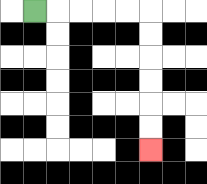{'start': '[1, 0]', 'end': '[6, 6]', 'path_directions': 'R,R,R,R,R,D,D,D,D,D,D', 'path_coordinates': '[[1, 0], [2, 0], [3, 0], [4, 0], [5, 0], [6, 0], [6, 1], [6, 2], [6, 3], [6, 4], [6, 5], [6, 6]]'}